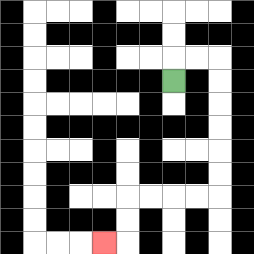{'start': '[7, 3]', 'end': '[4, 10]', 'path_directions': 'U,R,R,D,D,D,D,D,D,L,L,L,L,D,D,L', 'path_coordinates': '[[7, 3], [7, 2], [8, 2], [9, 2], [9, 3], [9, 4], [9, 5], [9, 6], [9, 7], [9, 8], [8, 8], [7, 8], [6, 8], [5, 8], [5, 9], [5, 10], [4, 10]]'}